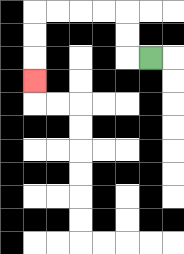{'start': '[6, 2]', 'end': '[1, 3]', 'path_directions': 'L,U,U,L,L,L,L,D,D,D', 'path_coordinates': '[[6, 2], [5, 2], [5, 1], [5, 0], [4, 0], [3, 0], [2, 0], [1, 0], [1, 1], [1, 2], [1, 3]]'}